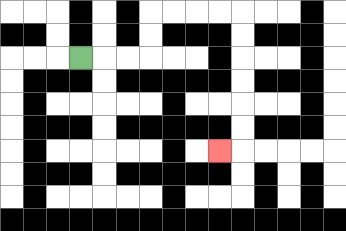{'start': '[3, 2]', 'end': '[9, 6]', 'path_directions': 'R,R,R,U,U,R,R,R,R,D,D,D,D,D,D,L', 'path_coordinates': '[[3, 2], [4, 2], [5, 2], [6, 2], [6, 1], [6, 0], [7, 0], [8, 0], [9, 0], [10, 0], [10, 1], [10, 2], [10, 3], [10, 4], [10, 5], [10, 6], [9, 6]]'}